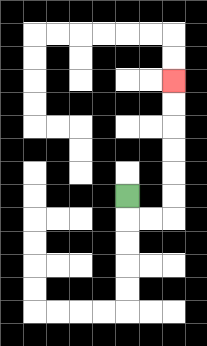{'start': '[5, 8]', 'end': '[7, 3]', 'path_directions': 'D,R,R,U,U,U,U,U,U', 'path_coordinates': '[[5, 8], [5, 9], [6, 9], [7, 9], [7, 8], [7, 7], [7, 6], [7, 5], [7, 4], [7, 3]]'}